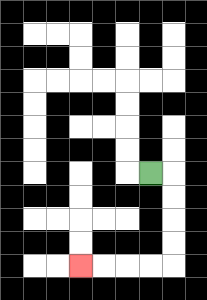{'start': '[6, 7]', 'end': '[3, 11]', 'path_directions': 'R,D,D,D,D,L,L,L,L', 'path_coordinates': '[[6, 7], [7, 7], [7, 8], [7, 9], [7, 10], [7, 11], [6, 11], [5, 11], [4, 11], [3, 11]]'}